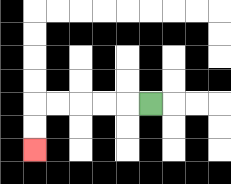{'start': '[6, 4]', 'end': '[1, 6]', 'path_directions': 'L,L,L,L,L,D,D', 'path_coordinates': '[[6, 4], [5, 4], [4, 4], [3, 4], [2, 4], [1, 4], [1, 5], [1, 6]]'}